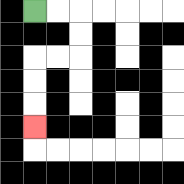{'start': '[1, 0]', 'end': '[1, 5]', 'path_directions': 'R,R,D,D,L,L,D,D,D', 'path_coordinates': '[[1, 0], [2, 0], [3, 0], [3, 1], [3, 2], [2, 2], [1, 2], [1, 3], [1, 4], [1, 5]]'}